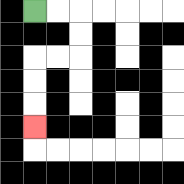{'start': '[1, 0]', 'end': '[1, 5]', 'path_directions': 'R,R,D,D,L,L,D,D,D', 'path_coordinates': '[[1, 0], [2, 0], [3, 0], [3, 1], [3, 2], [2, 2], [1, 2], [1, 3], [1, 4], [1, 5]]'}